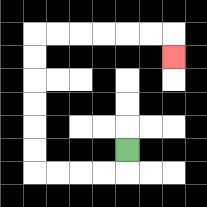{'start': '[5, 6]', 'end': '[7, 2]', 'path_directions': 'D,L,L,L,L,U,U,U,U,U,U,R,R,R,R,R,R,D', 'path_coordinates': '[[5, 6], [5, 7], [4, 7], [3, 7], [2, 7], [1, 7], [1, 6], [1, 5], [1, 4], [1, 3], [1, 2], [1, 1], [2, 1], [3, 1], [4, 1], [5, 1], [6, 1], [7, 1], [7, 2]]'}